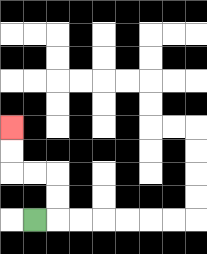{'start': '[1, 9]', 'end': '[0, 5]', 'path_directions': 'R,U,U,L,L,U,U', 'path_coordinates': '[[1, 9], [2, 9], [2, 8], [2, 7], [1, 7], [0, 7], [0, 6], [0, 5]]'}